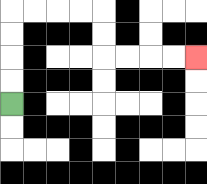{'start': '[0, 4]', 'end': '[8, 2]', 'path_directions': 'U,U,U,U,R,R,R,R,D,D,R,R,R,R', 'path_coordinates': '[[0, 4], [0, 3], [0, 2], [0, 1], [0, 0], [1, 0], [2, 0], [3, 0], [4, 0], [4, 1], [4, 2], [5, 2], [6, 2], [7, 2], [8, 2]]'}